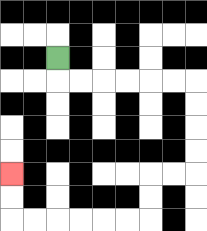{'start': '[2, 2]', 'end': '[0, 7]', 'path_directions': 'D,R,R,R,R,R,R,D,D,D,D,L,L,D,D,L,L,L,L,L,L,U,U', 'path_coordinates': '[[2, 2], [2, 3], [3, 3], [4, 3], [5, 3], [6, 3], [7, 3], [8, 3], [8, 4], [8, 5], [8, 6], [8, 7], [7, 7], [6, 7], [6, 8], [6, 9], [5, 9], [4, 9], [3, 9], [2, 9], [1, 9], [0, 9], [0, 8], [0, 7]]'}